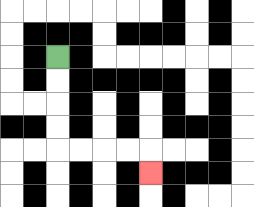{'start': '[2, 2]', 'end': '[6, 7]', 'path_directions': 'D,D,D,D,R,R,R,R,D', 'path_coordinates': '[[2, 2], [2, 3], [2, 4], [2, 5], [2, 6], [3, 6], [4, 6], [5, 6], [6, 6], [6, 7]]'}